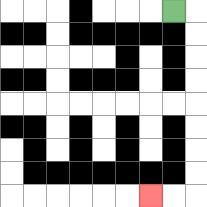{'start': '[7, 0]', 'end': '[6, 8]', 'path_directions': 'R,D,D,D,D,D,D,D,D,L,L', 'path_coordinates': '[[7, 0], [8, 0], [8, 1], [8, 2], [8, 3], [8, 4], [8, 5], [8, 6], [8, 7], [8, 8], [7, 8], [6, 8]]'}